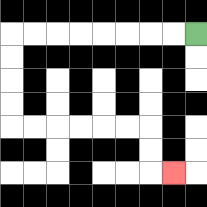{'start': '[8, 1]', 'end': '[7, 7]', 'path_directions': 'L,L,L,L,L,L,L,L,D,D,D,D,R,R,R,R,R,R,D,D,R', 'path_coordinates': '[[8, 1], [7, 1], [6, 1], [5, 1], [4, 1], [3, 1], [2, 1], [1, 1], [0, 1], [0, 2], [0, 3], [0, 4], [0, 5], [1, 5], [2, 5], [3, 5], [4, 5], [5, 5], [6, 5], [6, 6], [6, 7], [7, 7]]'}